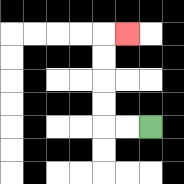{'start': '[6, 5]', 'end': '[5, 1]', 'path_directions': 'L,L,U,U,U,U,R', 'path_coordinates': '[[6, 5], [5, 5], [4, 5], [4, 4], [4, 3], [4, 2], [4, 1], [5, 1]]'}